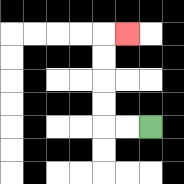{'start': '[6, 5]', 'end': '[5, 1]', 'path_directions': 'L,L,U,U,U,U,R', 'path_coordinates': '[[6, 5], [5, 5], [4, 5], [4, 4], [4, 3], [4, 2], [4, 1], [5, 1]]'}